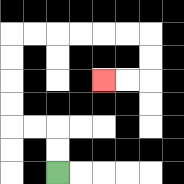{'start': '[2, 7]', 'end': '[4, 3]', 'path_directions': 'U,U,L,L,U,U,U,U,R,R,R,R,R,R,D,D,L,L', 'path_coordinates': '[[2, 7], [2, 6], [2, 5], [1, 5], [0, 5], [0, 4], [0, 3], [0, 2], [0, 1], [1, 1], [2, 1], [3, 1], [4, 1], [5, 1], [6, 1], [6, 2], [6, 3], [5, 3], [4, 3]]'}